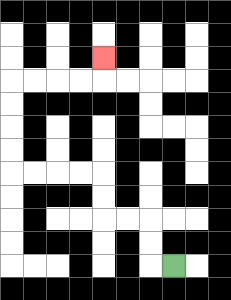{'start': '[7, 11]', 'end': '[4, 2]', 'path_directions': 'L,U,U,L,L,U,U,L,L,L,L,U,U,U,U,R,R,R,R,U', 'path_coordinates': '[[7, 11], [6, 11], [6, 10], [6, 9], [5, 9], [4, 9], [4, 8], [4, 7], [3, 7], [2, 7], [1, 7], [0, 7], [0, 6], [0, 5], [0, 4], [0, 3], [1, 3], [2, 3], [3, 3], [4, 3], [4, 2]]'}